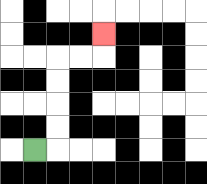{'start': '[1, 6]', 'end': '[4, 1]', 'path_directions': 'R,U,U,U,U,R,R,U', 'path_coordinates': '[[1, 6], [2, 6], [2, 5], [2, 4], [2, 3], [2, 2], [3, 2], [4, 2], [4, 1]]'}